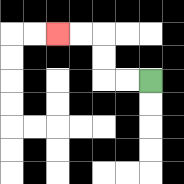{'start': '[6, 3]', 'end': '[2, 1]', 'path_directions': 'L,L,U,U,L,L', 'path_coordinates': '[[6, 3], [5, 3], [4, 3], [4, 2], [4, 1], [3, 1], [2, 1]]'}